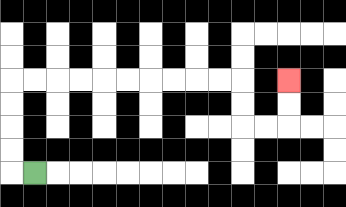{'start': '[1, 7]', 'end': '[12, 3]', 'path_directions': 'L,U,U,U,U,R,R,R,R,R,R,R,R,R,R,D,D,R,R,U,U', 'path_coordinates': '[[1, 7], [0, 7], [0, 6], [0, 5], [0, 4], [0, 3], [1, 3], [2, 3], [3, 3], [4, 3], [5, 3], [6, 3], [7, 3], [8, 3], [9, 3], [10, 3], [10, 4], [10, 5], [11, 5], [12, 5], [12, 4], [12, 3]]'}